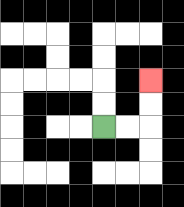{'start': '[4, 5]', 'end': '[6, 3]', 'path_directions': 'R,R,U,U', 'path_coordinates': '[[4, 5], [5, 5], [6, 5], [6, 4], [6, 3]]'}